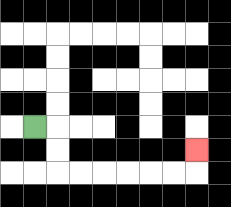{'start': '[1, 5]', 'end': '[8, 6]', 'path_directions': 'R,D,D,R,R,R,R,R,R,U', 'path_coordinates': '[[1, 5], [2, 5], [2, 6], [2, 7], [3, 7], [4, 7], [5, 7], [6, 7], [7, 7], [8, 7], [8, 6]]'}